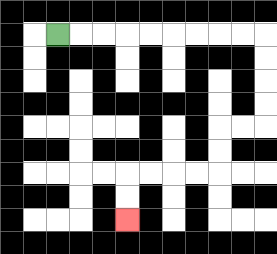{'start': '[2, 1]', 'end': '[5, 9]', 'path_directions': 'R,R,R,R,R,R,R,R,R,D,D,D,D,L,L,D,D,L,L,L,L,D,D', 'path_coordinates': '[[2, 1], [3, 1], [4, 1], [5, 1], [6, 1], [7, 1], [8, 1], [9, 1], [10, 1], [11, 1], [11, 2], [11, 3], [11, 4], [11, 5], [10, 5], [9, 5], [9, 6], [9, 7], [8, 7], [7, 7], [6, 7], [5, 7], [5, 8], [5, 9]]'}